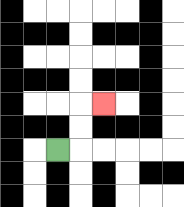{'start': '[2, 6]', 'end': '[4, 4]', 'path_directions': 'R,U,U,R', 'path_coordinates': '[[2, 6], [3, 6], [3, 5], [3, 4], [4, 4]]'}